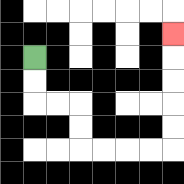{'start': '[1, 2]', 'end': '[7, 1]', 'path_directions': 'D,D,R,R,D,D,R,R,R,R,U,U,U,U,U', 'path_coordinates': '[[1, 2], [1, 3], [1, 4], [2, 4], [3, 4], [3, 5], [3, 6], [4, 6], [5, 6], [6, 6], [7, 6], [7, 5], [7, 4], [7, 3], [7, 2], [7, 1]]'}